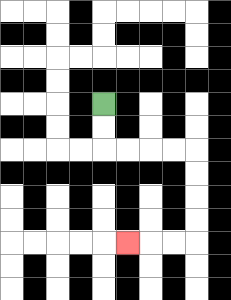{'start': '[4, 4]', 'end': '[5, 10]', 'path_directions': 'D,D,R,R,R,R,D,D,D,D,L,L,L', 'path_coordinates': '[[4, 4], [4, 5], [4, 6], [5, 6], [6, 6], [7, 6], [8, 6], [8, 7], [8, 8], [8, 9], [8, 10], [7, 10], [6, 10], [5, 10]]'}